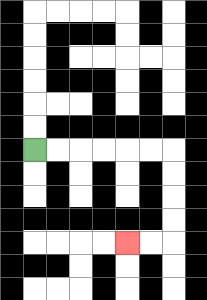{'start': '[1, 6]', 'end': '[5, 10]', 'path_directions': 'R,R,R,R,R,R,D,D,D,D,L,L', 'path_coordinates': '[[1, 6], [2, 6], [3, 6], [4, 6], [5, 6], [6, 6], [7, 6], [7, 7], [7, 8], [7, 9], [7, 10], [6, 10], [5, 10]]'}